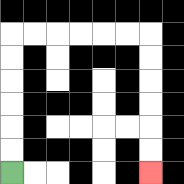{'start': '[0, 7]', 'end': '[6, 7]', 'path_directions': 'U,U,U,U,U,U,R,R,R,R,R,R,D,D,D,D,D,D', 'path_coordinates': '[[0, 7], [0, 6], [0, 5], [0, 4], [0, 3], [0, 2], [0, 1], [1, 1], [2, 1], [3, 1], [4, 1], [5, 1], [6, 1], [6, 2], [6, 3], [6, 4], [6, 5], [6, 6], [6, 7]]'}